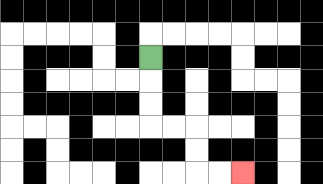{'start': '[6, 2]', 'end': '[10, 7]', 'path_directions': 'D,D,D,R,R,D,D,R,R', 'path_coordinates': '[[6, 2], [6, 3], [6, 4], [6, 5], [7, 5], [8, 5], [8, 6], [8, 7], [9, 7], [10, 7]]'}